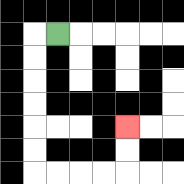{'start': '[2, 1]', 'end': '[5, 5]', 'path_directions': 'L,D,D,D,D,D,D,R,R,R,R,U,U', 'path_coordinates': '[[2, 1], [1, 1], [1, 2], [1, 3], [1, 4], [1, 5], [1, 6], [1, 7], [2, 7], [3, 7], [4, 7], [5, 7], [5, 6], [5, 5]]'}